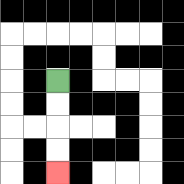{'start': '[2, 3]', 'end': '[2, 7]', 'path_directions': 'D,D,D,D', 'path_coordinates': '[[2, 3], [2, 4], [2, 5], [2, 6], [2, 7]]'}